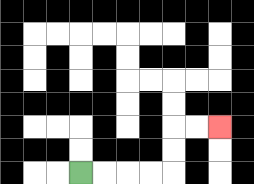{'start': '[3, 7]', 'end': '[9, 5]', 'path_directions': 'R,R,R,R,U,U,R,R', 'path_coordinates': '[[3, 7], [4, 7], [5, 7], [6, 7], [7, 7], [7, 6], [7, 5], [8, 5], [9, 5]]'}